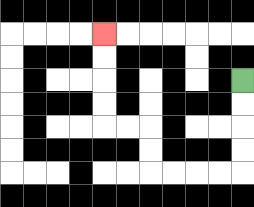{'start': '[10, 3]', 'end': '[4, 1]', 'path_directions': 'D,D,D,D,L,L,L,L,U,U,L,L,U,U,U,U', 'path_coordinates': '[[10, 3], [10, 4], [10, 5], [10, 6], [10, 7], [9, 7], [8, 7], [7, 7], [6, 7], [6, 6], [6, 5], [5, 5], [4, 5], [4, 4], [4, 3], [4, 2], [4, 1]]'}